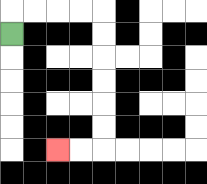{'start': '[0, 1]', 'end': '[2, 6]', 'path_directions': 'U,R,R,R,R,D,D,D,D,D,D,L,L', 'path_coordinates': '[[0, 1], [0, 0], [1, 0], [2, 0], [3, 0], [4, 0], [4, 1], [4, 2], [4, 3], [4, 4], [4, 5], [4, 6], [3, 6], [2, 6]]'}